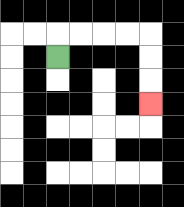{'start': '[2, 2]', 'end': '[6, 4]', 'path_directions': 'U,R,R,R,R,D,D,D', 'path_coordinates': '[[2, 2], [2, 1], [3, 1], [4, 1], [5, 1], [6, 1], [6, 2], [6, 3], [6, 4]]'}